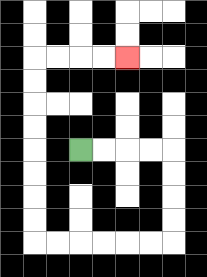{'start': '[3, 6]', 'end': '[5, 2]', 'path_directions': 'R,R,R,R,D,D,D,D,L,L,L,L,L,L,U,U,U,U,U,U,U,U,R,R,R,R', 'path_coordinates': '[[3, 6], [4, 6], [5, 6], [6, 6], [7, 6], [7, 7], [7, 8], [7, 9], [7, 10], [6, 10], [5, 10], [4, 10], [3, 10], [2, 10], [1, 10], [1, 9], [1, 8], [1, 7], [1, 6], [1, 5], [1, 4], [1, 3], [1, 2], [2, 2], [3, 2], [4, 2], [5, 2]]'}